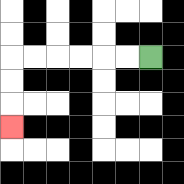{'start': '[6, 2]', 'end': '[0, 5]', 'path_directions': 'L,L,L,L,L,L,D,D,D', 'path_coordinates': '[[6, 2], [5, 2], [4, 2], [3, 2], [2, 2], [1, 2], [0, 2], [0, 3], [0, 4], [0, 5]]'}